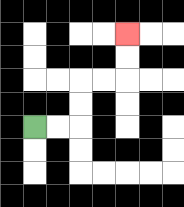{'start': '[1, 5]', 'end': '[5, 1]', 'path_directions': 'R,R,U,U,R,R,U,U', 'path_coordinates': '[[1, 5], [2, 5], [3, 5], [3, 4], [3, 3], [4, 3], [5, 3], [5, 2], [5, 1]]'}